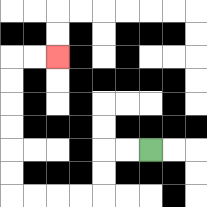{'start': '[6, 6]', 'end': '[2, 2]', 'path_directions': 'L,L,D,D,L,L,L,L,U,U,U,U,U,U,R,R', 'path_coordinates': '[[6, 6], [5, 6], [4, 6], [4, 7], [4, 8], [3, 8], [2, 8], [1, 8], [0, 8], [0, 7], [0, 6], [0, 5], [0, 4], [0, 3], [0, 2], [1, 2], [2, 2]]'}